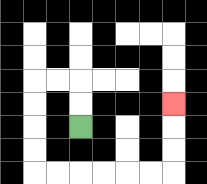{'start': '[3, 5]', 'end': '[7, 4]', 'path_directions': 'U,U,L,L,D,D,D,D,R,R,R,R,R,R,U,U,U', 'path_coordinates': '[[3, 5], [3, 4], [3, 3], [2, 3], [1, 3], [1, 4], [1, 5], [1, 6], [1, 7], [2, 7], [3, 7], [4, 7], [5, 7], [6, 7], [7, 7], [7, 6], [7, 5], [7, 4]]'}